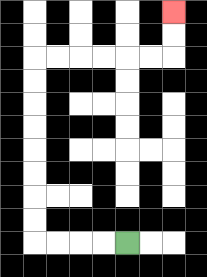{'start': '[5, 10]', 'end': '[7, 0]', 'path_directions': 'L,L,L,L,U,U,U,U,U,U,U,U,R,R,R,R,R,R,U,U', 'path_coordinates': '[[5, 10], [4, 10], [3, 10], [2, 10], [1, 10], [1, 9], [1, 8], [1, 7], [1, 6], [1, 5], [1, 4], [1, 3], [1, 2], [2, 2], [3, 2], [4, 2], [5, 2], [6, 2], [7, 2], [7, 1], [7, 0]]'}